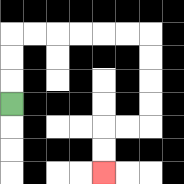{'start': '[0, 4]', 'end': '[4, 7]', 'path_directions': 'U,U,U,R,R,R,R,R,R,D,D,D,D,L,L,D,D', 'path_coordinates': '[[0, 4], [0, 3], [0, 2], [0, 1], [1, 1], [2, 1], [3, 1], [4, 1], [5, 1], [6, 1], [6, 2], [6, 3], [6, 4], [6, 5], [5, 5], [4, 5], [4, 6], [4, 7]]'}